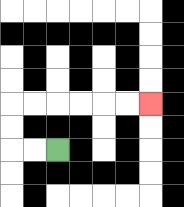{'start': '[2, 6]', 'end': '[6, 4]', 'path_directions': 'L,L,U,U,R,R,R,R,R,R', 'path_coordinates': '[[2, 6], [1, 6], [0, 6], [0, 5], [0, 4], [1, 4], [2, 4], [3, 4], [4, 4], [5, 4], [6, 4]]'}